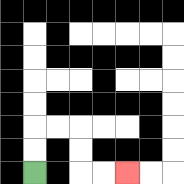{'start': '[1, 7]', 'end': '[5, 7]', 'path_directions': 'U,U,R,R,D,D,R,R', 'path_coordinates': '[[1, 7], [1, 6], [1, 5], [2, 5], [3, 5], [3, 6], [3, 7], [4, 7], [5, 7]]'}